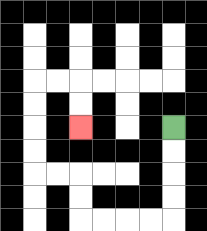{'start': '[7, 5]', 'end': '[3, 5]', 'path_directions': 'D,D,D,D,L,L,L,L,U,U,L,L,U,U,U,U,R,R,D,D', 'path_coordinates': '[[7, 5], [7, 6], [7, 7], [7, 8], [7, 9], [6, 9], [5, 9], [4, 9], [3, 9], [3, 8], [3, 7], [2, 7], [1, 7], [1, 6], [1, 5], [1, 4], [1, 3], [2, 3], [3, 3], [3, 4], [3, 5]]'}